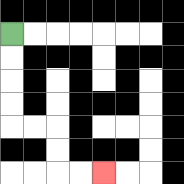{'start': '[0, 1]', 'end': '[4, 7]', 'path_directions': 'D,D,D,D,R,R,D,D,R,R', 'path_coordinates': '[[0, 1], [0, 2], [0, 3], [0, 4], [0, 5], [1, 5], [2, 5], [2, 6], [2, 7], [3, 7], [4, 7]]'}